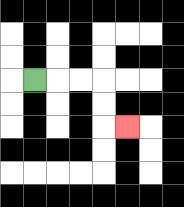{'start': '[1, 3]', 'end': '[5, 5]', 'path_directions': 'R,R,R,D,D,R', 'path_coordinates': '[[1, 3], [2, 3], [3, 3], [4, 3], [4, 4], [4, 5], [5, 5]]'}